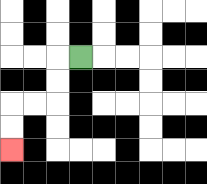{'start': '[3, 2]', 'end': '[0, 6]', 'path_directions': 'L,D,D,L,L,D,D', 'path_coordinates': '[[3, 2], [2, 2], [2, 3], [2, 4], [1, 4], [0, 4], [0, 5], [0, 6]]'}